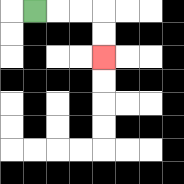{'start': '[1, 0]', 'end': '[4, 2]', 'path_directions': 'R,R,R,D,D', 'path_coordinates': '[[1, 0], [2, 0], [3, 0], [4, 0], [4, 1], [4, 2]]'}